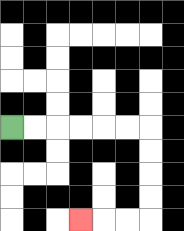{'start': '[0, 5]', 'end': '[3, 9]', 'path_directions': 'R,R,R,R,R,R,D,D,D,D,L,L,L', 'path_coordinates': '[[0, 5], [1, 5], [2, 5], [3, 5], [4, 5], [5, 5], [6, 5], [6, 6], [6, 7], [6, 8], [6, 9], [5, 9], [4, 9], [3, 9]]'}